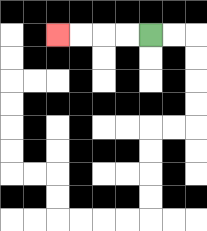{'start': '[6, 1]', 'end': '[2, 1]', 'path_directions': 'L,L,L,L', 'path_coordinates': '[[6, 1], [5, 1], [4, 1], [3, 1], [2, 1]]'}